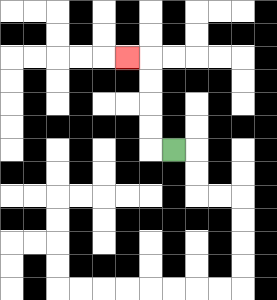{'start': '[7, 6]', 'end': '[5, 2]', 'path_directions': 'L,U,U,U,U,L', 'path_coordinates': '[[7, 6], [6, 6], [6, 5], [6, 4], [6, 3], [6, 2], [5, 2]]'}